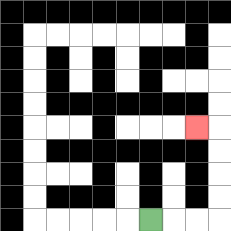{'start': '[6, 9]', 'end': '[8, 5]', 'path_directions': 'R,R,R,U,U,U,U,L', 'path_coordinates': '[[6, 9], [7, 9], [8, 9], [9, 9], [9, 8], [9, 7], [9, 6], [9, 5], [8, 5]]'}